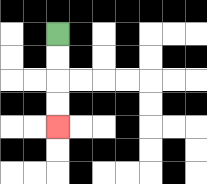{'start': '[2, 1]', 'end': '[2, 5]', 'path_directions': 'D,D,D,D', 'path_coordinates': '[[2, 1], [2, 2], [2, 3], [2, 4], [2, 5]]'}